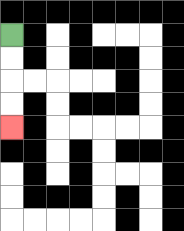{'start': '[0, 1]', 'end': '[0, 5]', 'path_directions': 'D,D,D,D', 'path_coordinates': '[[0, 1], [0, 2], [0, 3], [0, 4], [0, 5]]'}